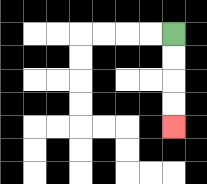{'start': '[7, 1]', 'end': '[7, 5]', 'path_directions': 'D,D,D,D', 'path_coordinates': '[[7, 1], [7, 2], [7, 3], [7, 4], [7, 5]]'}